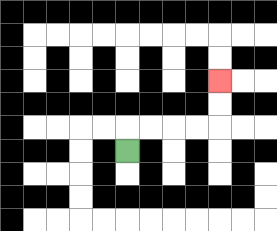{'start': '[5, 6]', 'end': '[9, 3]', 'path_directions': 'U,R,R,R,R,U,U', 'path_coordinates': '[[5, 6], [5, 5], [6, 5], [7, 5], [8, 5], [9, 5], [9, 4], [9, 3]]'}